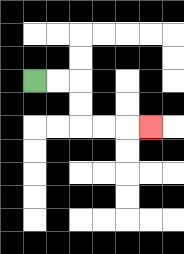{'start': '[1, 3]', 'end': '[6, 5]', 'path_directions': 'R,R,D,D,R,R,R', 'path_coordinates': '[[1, 3], [2, 3], [3, 3], [3, 4], [3, 5], [4, 5], [5, 5], [6, 5]]'}